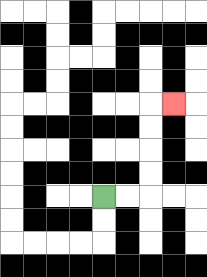{'start': '[4, 8]', 'end': '[7, 4]', 'path_directions': 'R,R,U,U,U,U,R', 'path_coordinates': '[[4, 8], [5, 8], [6, 8], [6, 7], [6, 6], [6, 5], [6, 4], [7, 4]]'}